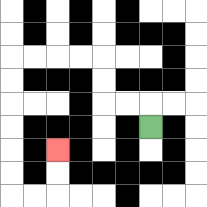{'start': '[6, 5]', 'end': '[2, 6]', 'path_directions': 'U,L,L,U,U,L,L,L,L,D,D,D,D,D,D,R,R,U,U', 'path_coordinates': '[[6, 5], [6, 4], [5, 4], [4, 4], [4, 3], [4, 2], [3, 2], [2, 2], [1, 2], [0, 2], [0, 3], [0, 4], [0, 5], [0, 6], [0, 7], [0, 8], [1, 8], [2, 8], [2, 7], [2, 6]]'}